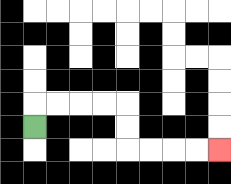{'start': '[1, 5]', 'end': '[9, 6]', 'path_directions': 'U,R,R,R,R,D,D,R,R,R,R', 'path_coordinates': '[[1, 5], [1, 4], [2, 4], [3, 4], [4, 4], [5, 4], [5, 5], [5, 6], [6, 6], [7, 6], [8, 6], [9, 6]]'}